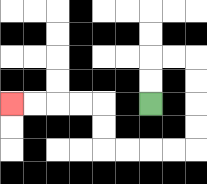{'start': '[6, 4]', 'end': '[0, 4]', 'path_directions': 'U,U,R,R,D,D,D,D,L,L,L,L,U,U,L,L,L,L', 'path_coordinates': '[[6, 4], [6, 3], [6, 2], [7, 2], [8, 2], [8, 3], [8, 4], [8, 5], [8, 6], [7, 6], [6, 6], [5, 6], [4, 6], [4, 5], [4, 4], [3, 4], [2, 4], [1, 4], [0, 4]]'}